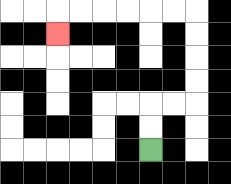{'start': '[6, 6]', 'end': '[2, 1]', 'path_directions': 'U,U,R,R,U,U,U,U,L,L,L,L,L,L,D', 'path_coordinates': '[[6, 6], [6, 5], [6, 4], [7, 4], [8, 4], [8, 3], [8, 2], [8, 1], [8, 0], [7, 0], [6, 0], [5, 0], [4, 0], [3, 0], [2, 0], [2, 1]]'}